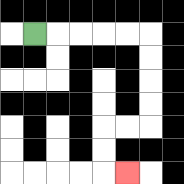{'start': '[1, 1]', 'end': '[5, 7]', 'path_directions': 'R,R,R,R,R,D,D,D,D,L,L,D,D,R', 'path_coordinates': '[[1, 1], [2, 1], [3, 1], [4, 1], [5, 1], [6, 1], [6, 2], [6, 3], [6, 4], [6, 5], [5, 5], [4, 5], [4, 6], [4, 7], [5, 7]]'}